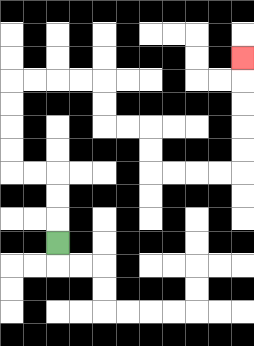{'start': '[2, 10]', 'end': '[10, 2]', 'path_directions': 'U,U,U,L,L,U,U,U,U,R,R,R,R,D,D,R,R,D,D,R,R,R,R,U,U,U,U,U', 'path_coordinates': '[[2, 10], [2, 9], [2, 8], [2, 7], [1, 7], [0, 7], [0, 6], [0, 5], [0, 4], [0, 3], [1, 3], [2, 3], [3, 3], [4, 3], [4, 4], [4, 5], [5, 5], [6, 5], [6, 6], [6, 7], [7, 7], [8, 7], [9, 7], [10, 7], [10, 6], [10, 5], [10, 4], [10, 3], [10, 2]]'}